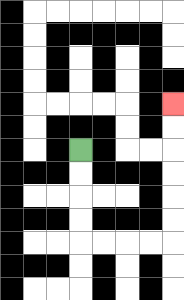{'start': '[3, 6]', 'end': '[7, 4]', 'path_directions': 'D,D,D,D,R,R,R,R,U,U,U,U,U,U', 'path_coordinates': '[[3, 6], [3, 7], [3, 8], [3, 9], [3, 10], [4, 10], [5, 10], [6, 10], [7, 10], [7, 9], [7, 8], [7, 7], [7, 6], [7, 5], [7, 4]]'}